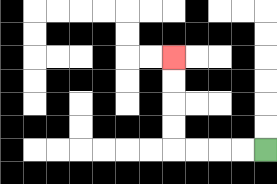{'start': '[11, 6]', 'end': '[7, 2]', 'path_directions': 'L,L,L,L,U,U,U,U', 'path_coordinates': '[[11, 6], [10, 6], [9, 6], [8, 6], [7, 6], [7, 5], [7, 4], [7, 3], [7, 2]]'}